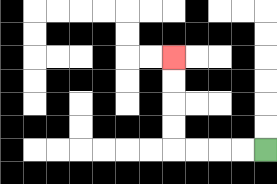{'start': '[11, 6]', 'end': '[7, 2]', 'path_directions': 'L,L,L,L,U,U,U,U', 'path_coordinates': '[[11, 6], [10, 6], [9, 6], [8, 6], [7, 6], [7, 5], [7, 4], [7, 3], [7, 2]]'}